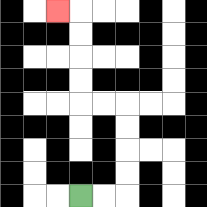{'start': '[3, 8]', 'end': '[2, 0]', 'path_directions': 'R,R,U,U,U,U,L,L,U,U,U,U,L', 'path_coordinates': '[[3, 8], [4, 8], [5, 8], [5, 7], [5, 6], [5, 5], [5, 4], [4, 4], [3, 4], [3, 3], [3, 2], [3, 1], [3, 0], [2, 0]]'}